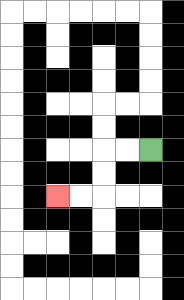{'start': '[6, 6]', 'end': '[2, 8]', 'path_directions': 'L,L,D,D,L,L', 'path_coordinates': '[[6, 6], [5, 6], [4, 6], [4, 7], [4, 8], [3, 8], [2, 8]]'}